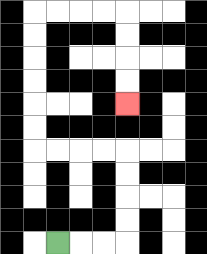{'start': '[2, 10]', 'end': '[5, 4]', 'path_directions': 'R,R,R,U,U,U,U,L,L,L,L,U,U,U,U,U,U,R,R,R,R,D,D,D,D', 'path_coordinates': '[[2, 10], [3, 10], [4, 10], [5, 10], [5, 9], [5, 8], [5, 7], [5, 6], [4, 6], [3, 6], [2, 6], [1, 6], [1, 5], [1, 4], [1, 3], [1, 2], [1, 1], [1, 0], [2, 0], [3, 0], [4, 0], [5, 0], [5, 1], [5, 2], [5, 3], [5, 4]]'}